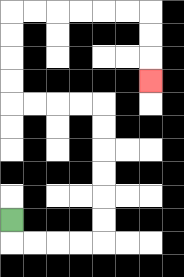{'start': '[0, 9]', 'end': '[6, 3]', 'path_directions': 'D,R,R,R,R,U,U,U,U,U,U,L,L,L,L,U,U,U,U,R,R,R,R,R,R,D,D,D', 'path_coordinates': '[[0, 9], [0, 10], [1, 10], [2, 10], [3, 10], [4, 10], [4, 9], [4, 8], [4, 7], [4, 6], [4, 5], [4, 4], [3, 4], [2, 4], [1, 4], [0, 4], [0, 3], [0, 2], [0, 1], [0, 0], [1, 0], [2, 0], [3, 0], [4, 0], [5, 0], [6, 0], [6, 1], [6, 2], [6, 3]]'}